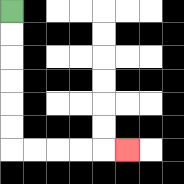{'start': '[0, 0]', 'end': '[5, 6]', 'path_directions': 'D,D,D,D,D,D,R,R,R,R,R', 'path_coordinates': '[[0, 0], [0, 1], [0, 2], [0, 3], [0, 4], [0, 5], [0, 6], [1, 6], [2, 6], [3, 6], [4, 6], [5, 6]]'}